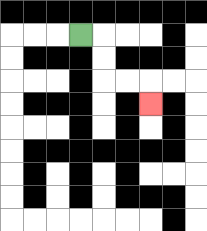{'start': '[3, 1]', 'end': '[6, 4]', 'path_directions': 'R,D,D,R,R,D', 'path_coordinates': '[[3, 1], [4, 1], [4, 2], [4, 3], [5, 3], [6, 3], [6, 4]]'}